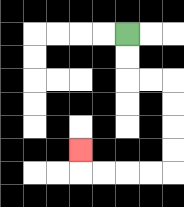{'start': '[5, 1]', 'end': '[3, 6]', 'path_directions': 'D,D,R,R,D,D,D,D,L,L,L,L,U', 'path_coordinates': '[[5, 1], [5, 2], [5, 3], [6, 3], [7, 3], [7, 4], [7, 5], [7, 6], [7, 7], [6, 7], [5, 7], [4, 7], [3, 7], [3, 6]]'}